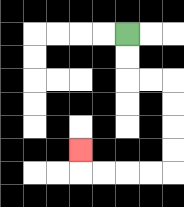{'start': '[5, 1]', 'end': '[3, 6]', 'path_directions': 'D,D,R,R,D,D,D,D,L,L,L,L,U', 'path_coordinates': '[[5, 1], [5, 2], [5, 3], [6, 3], [7, 3], [7, 4], [7, 5], [7, 6], [7, 7], [6, 7], [5, 7], [4, 7], [3, 7], [3, 6]]'}